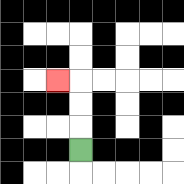{'start': '[3, 6]', 'end': '[2, 3]', 'path_directions': 'U,U,U,L', 'path_coordinates': '[[3, 6], [3, 5], [3, 4], [3, 3], [2, 3]]'}